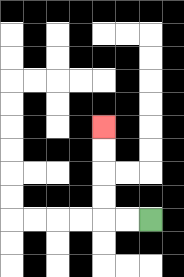{'start': '[6, 9]', 'end': '[4, 5]', 'path_directions': 'L,L,U,U,U,U', 'path_coordinates': '[[6, 9], [5, 9], [4, 9], [4, 8], [4, 7], [4, 6], [4, 5]]'}